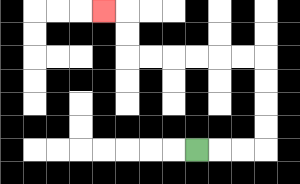{'start': '[8, 6]', 'end': '[4, 0]', 'path_directions': 'R,R,R,U,U,U,U,L,L,L,L,L,L,U,U,L', 'path_coordinates': '[[8, 6], [9, 6], [10, 6], [11, 6], [11, 5], [11, 4], [11, 3], [11, 2], [10, 2], [9, 2], [8, 2], [7, 2], [6, 2], [5, 2], [5, 1], [5, 0], [4, 0]]'}